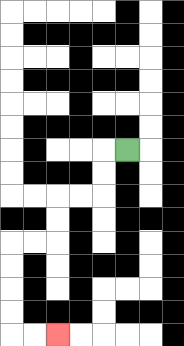{'start': '[5, 6]', 'end': '[2, 14]', 'path_directions': 'L,D,D,L,L,D,D,L,L,D,D,D,D,R,R', 'path_coordinates': '[[5, 6], [4, 6], [4, 7], [4, 8], [3, 8], [2, 8], [2, 9], [2, 10], [1, 10], [0, 10], [0, 11], [0, 12], [0, 13], [0, 14], [1, 14], [2, 14]]'}